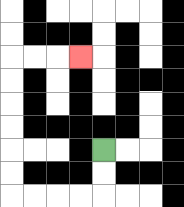{'start': '[4, 6]', 'end': '[3, 2]', 'path_directions': 'D,D,L,L,L,L,U,U,U,U,U,U,R,R,R', 'path_coordinates': '[[4, 6], [4, 7], [4, 8], [3, 8], [2, 8], [1, 8], [0, 8], [0, 7], [0, 6], [0, 5], [0, 4], [0, 3], [0, 2], [1, 2], [2, 2], [3, 2]]'}